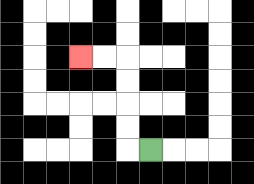{'start': '[6, 6]', 'end': '[3, 2]', 'path_directions': 'L,U,U,U,U,L,L', 'path_coordinates': '[[6, 6], [5, 6], [5, 5], [5, 4], [5, 3], [5, 2], [4, 2], [3, 2]]'}